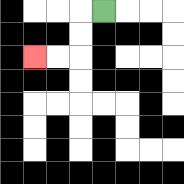{'start': '[4, 0]', 'end': '[1, 2]', 'path_directions': 'L,D,D,L,L', 'path_coordinates': '[[4, 0], [3, 0], [3, 1], [3, 2], [2, 2], [1, 2]]'}